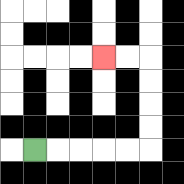{'start': '[1, 6]', 'end': '[4, 2]', 'path_directions': 'R,R,R,R,R,U,U,U,U,L,L', 'path_coordinates': '[[1, 6], [2, 6], [3, 6], [4, 6], [5, 6], [6, 6], [6, 5], [6, 4], [6, 3], [6, 2], [5, 2], [4, 2]]'}